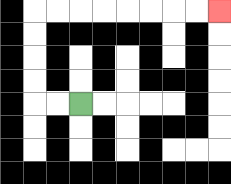{'start': '[3, 4]', 'end': '[9, 0]', 'path_directions': 'L,L,U,U,U,U,R,R,R,R,R,R,R,R', 'path_coordinates': '[[3, 4], [2, 4], [1, 4], [1, 3], [1, 2], [1, 1], [1, 0], [2, 0], [3, 0], [4, 0], [5, 0], [6, 0], [7, 0], [8, 0], [9, 0]]'}